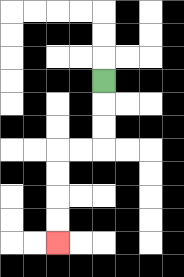{'start': '[4, 3]', 'end': '[2, 10]', 'path_directions': 'D,D,D,L,L,D,D,D,D', 'path_coordinates': '[[4, 3], [4, 4], [4, 5], [4, 6], [3, 6], [2, 6], [2, 7], [2, 8], [2, 9], [2, 10]]'}